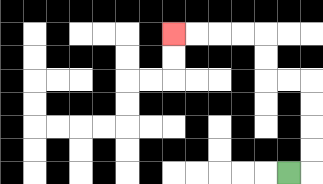{'start': '[12, 7]', 'end': '[7, 1]', 'path_directions': 'R,U,U,U,U,L,L,U,U,L,L,L,L', 'path_coordinates': '[[12, 7], [13, 7], [13, 6], [13, 5], [13, 4], [13, 3], [12, 3], [11, 3], [11, 2], [11, 1], [10, 1], [9, 1], [8, 1], [7, 1]]'}